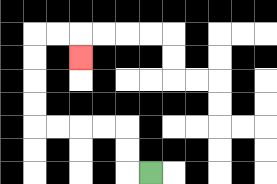{'start': '[6, 7]', 'end': '[3, 2]', 'path_directions': 'L,U,U,L,L,L,L,U,U,U,U,R,R,D', 'path_coordinates': '[[6, 7], [5, 7], [5, 6], [5, 5], [4, 5], [3, 5], [2, 5], [1, 5], [1, 4], [1, 3], [1, 2], [1, 1], [2, 1], [3, 1], [3, 2]]'}